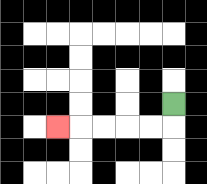{'start': '[7, 4]', 'end': '[2, 5]', 'path_directions': 'D,L,L,L,L,L', 'path_coordinates': '[[7, 4], [7, 5], [6, 5], [5, 5], [4, 5], [3, 5], [2, 5]]'}